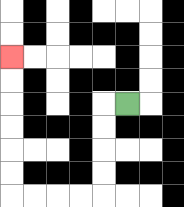{'start': '[5, 4]', 'end': '[0, 2]', 'path_directions': 'L,D,D,D,D,L,L,L,L,U,U,U,U,U,U', 'path_coordinates': '[[5, 4], [4, 4], [4, 5], [4, 6], [4, 7], [4, 8], [3, 8], [2, 8], [1, 8], [0, 8], [0, 7], [0, 6], [0, 5], [0, 4], [0, 3], [0, 2]]'}